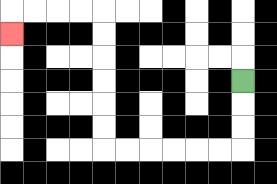{'start': '[10, 3]', 'end': '[0, 1]', 'path_directions': 'D,D,D,L,L,L,L,L,L,U,U,U,U,U,U,L,L,L,L,D', 'path_coordinates': '[[10, 3], [10, 4], [10, 5], [10, 6], [9, 6], [8, 6], [7, 6], [6, 6], [5, 6], [4, 6], [4, 5], [4, 4], [4, 3], [4, 2], [4, 1], [4, 0], [3, 0], [2, 0], [1, 0], [0, 0], [0, 1]]'}